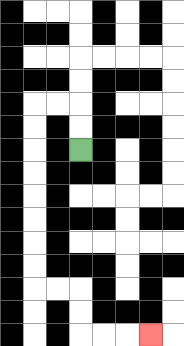{'start': '[3, 6]', 'end': '[6, 14]', 'path_directions': 'U,U,L,L,D,D,D,D,D,D,D,D,R,R,D,D,R,R,R', 'path_coordinates': '[[3, 6], [3, 5], [3, 4], [2, 4], [1, 4], [1, 5], [1, 6], [1, 7], [1, 8], [1, 9], [1, 10], [1, 11], [1, 12], [2, 12], [3, 12], [3, 13], [3, 14], [4, 14], [5, 14], [6, 14]]'}